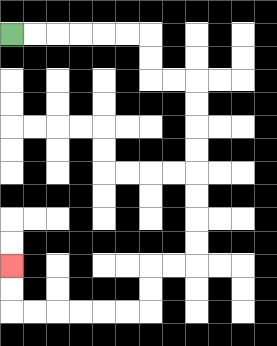{'start': '[0, 1]', 'end': '[0, 11]', 'path_directions': 'R,R,R,R,R,R,D,D,R,R,D,D,D,D,D,D,D,D,L,L,D,D,L,L,L,L,L,L,U,U', 'path_coordinates': '[[0, 1], [1, 1], [2, 1], [3, 1], [4, 1], [5, 1], [6, 1], [6, 2], [6, 3], [7, 3], [8, 3], [8, 4], [8, 5], [8, 6], [8, 7], [8, 8], [8, 9], [8, 10], [8, 11], [7, 11], [6, 11], [6, 12], [6, 13], [5, 13], [4, 13], [3, 13], [2, 13], [1, 13], [0, 13], [0, 12], [0, 11]]'}